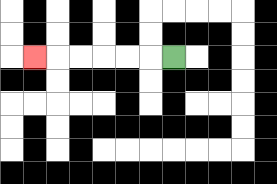{'start': '[7, 2]', 'end': '[1, 2]', 'path_directions': 'L,L,L,L,L,L', 'path_coordinates': '[[7, 2], [6, 2], [5, 2], [4, 2], [3, 2], [2, 2], [1, 2]]'}